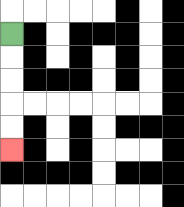{'start': '[0, 1]', 'end': '[0, 6]', 'path_directions': 'D,D,D,D,D', 'path_coordinates': '[[0, 1], [0, 2], [0, 3], [0, 4], [0, 5], [0, 6]]'}